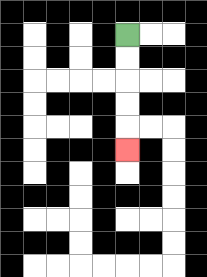{'start': '[5, 1]', 'end': '[5, 6]', 'path_directions': 'D,D,D,D,D', 'path_coordinates': '[[5, 1], [5, 2], [5, 3], [5, 4], [5, 5], [5, 6]]'}